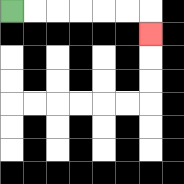{'start': '[0, 0]', 'end': '[6, 1]', 'path_directions': 'R,R,R,R,R,R,D', 'path_coordinates': '[[0, 0], [1, 0], [2, 0], [3, 0], [4, 0], [5, 0], [6, 0], [6, 1]]'}